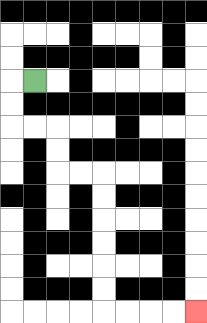{'start': '[1, 3]', 'end': '[8, 13]', 'path_directions': 'L,D,D,R,R,D,D,R,R,D,D,D,D,D,D,R,R,R,R', 'path_coordinates': '[[1, 3], [0, 3], [0, 4], [0, 5], [1, 5], [2, 5], [2, 6], [2, 7], [3, 7], [4, 7], [4, 8], [4, 9], [4, 10], [4, 11], [4, 12], [4, 13], [5, 13], [6, 13], [7, 13], [8, 13]]'}